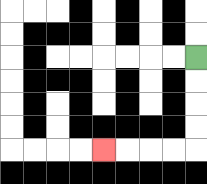{'start': '[8, 2]', 'end': '[4, 6]', 'path_directions': 'D,D,D,D,L,L,L,L', 'path_coordinates': '[[8, 2], [8, 3], [8, 4], [8, 5], [8, 6], [7, 6], [6, 6], [5, 6], [4, 6]]'}